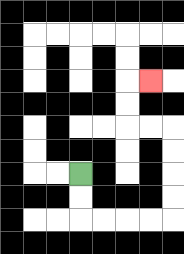{'start': '[3, 7]', 'end': '[6, 3]', 'path_directions': 'D,D,R,R,R,R,U,U,U,U,L,L,U,U,R', 'path_coordinates': '[[3, 7], [3, 8], [3, 9], [4, 9], [5, 9], [6, 9], [7, 9], [7, 8], [7, 7], [7, 6], [7, 5], [6, 5], [5, 5], [5, 4], [5, 3], [6, 3]]'}